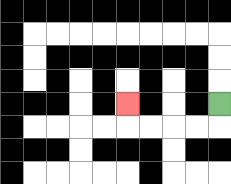{'start': '[9, 4]', 'end': '[5, 4]', 'path_directions': 'D,L,L,L,L,U', 'path_coordinates': '[[9, 4], [9, 5], [8, 5], [7, 5], [6, 5], [5, 5], [5, 4]]'}